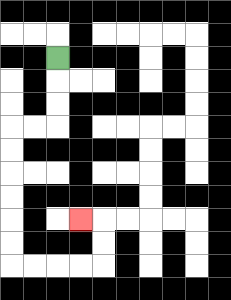{'start': '[2, 2]', 'end': '[3, 9]', 'path_directions': 'D,D,D,L,L,D,D,D,D,D,D,R,R,R,R,U,U,L', 'path_coordinates': '[[2, 2], [2, 3], [2, 4], [2, 5], [1, 5], [0, 5], [0, 6], [0, 7], [0, 8], [0, 9], [0, 10], [0, 11], [1, 11], [2, 11], [3, 11], [4, 11], [4, 10], [4, 9], [3, 9]]'}